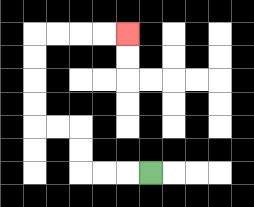{'start': '[6, 7]', 'end': '[5, 1]', 'path_directions': 'L,L,L,U,U,L,L,U,U,U,U,R,R,R,R', 'path_coordinates': '[[6, 7], [5, 7], [4, 7], [3, 7], [3, 6], [3, 5], [2, 5], [1, 5], [1, 4], [1, 3], [1, 2], [1, 1], [2, 1], [3, 1], [4, 1], [5, 1]]'}